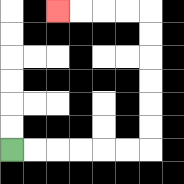{'start': '[0, 6]', 'end': '[2, 0]', 'path_directions': 'R,R,R,R,R,R,U,U,U,U,U,U,L,L,L,L', 'path_coordinates': '[[0, 6], [1, 6], [2, 6], [3, 6], [4, 6], [5, 6], [6, 6], [6, 5], [6, 4], [6, 3], [6, 2], [6, 1], [6, 0], [5, 0], [4, 0], [3, 0], [2, 0]]'}